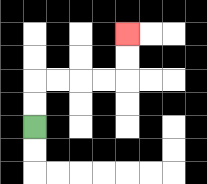{'start': '[1, 5]', 'end': '[5, 1]', 'path_directions': 'U,U,R,R,R,R,U,U', 'path_coordinates': '[[1, 5], [1, 4], [1, 3], [2, 3], [3, 3], [4, 3], [5, 3], [5, 2], [5, 1]]'}